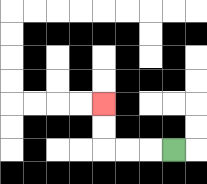{'start': '[7, 6]', 'end': '[4, 4]', 'path_directions': 'L,L,L,U,U', 'path_coordinates': '[[7, 6], [6, 6], [5, 6], [4, 6], [4, 5], [4, 4]]'}